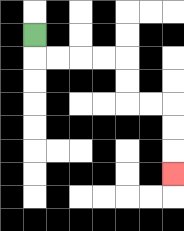{'start': '[1, 1]', 'end': '[7, 7]', 'path_directions': 'D,R,R,R,R,D,D,R,R,D,D,D', 'path_coordinates': '[[1, 1], [1, 2], [2, 2], [3, 2], [4, 2], [5, 2], [5, 3], [5, 4], [6, 4], [7, 4], [7, 5], [7, 6], [7, 7]]'}